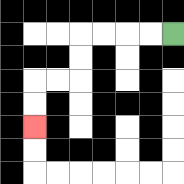{'start': '[7, 1]', 'end': '[1, 5]', 'path_directions': 'L,L,L,L,D,D,L,L,D,D', 'path_coordinates': '[[7, 1], [6, 1], [5, 1], [4, 1], [3, 1], [3, 2], [3, 3], [2, 3], [1, 3], [1, 4], [1, 5]]'}